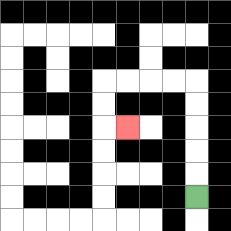{'start': '[8, 8]', 'end': '[5, 5]', 'path_directions': 'U,U,U,U,U,L,L,L,L,D,D,R', 'path_coordinates': '[[8, 8], [8, 7], [8, 6], [8, 5], [8, 4], [8, 3], [7, 3], [6, 3], [5, 3], [4, 3], [4, 4], [4, 5], [5, 5]]'}